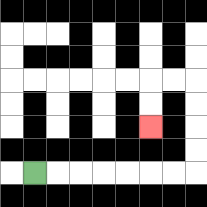{'start': '[1, 7]', 'end': '[6, 5]', 'path_directions': 'R,R,R,R,R,R,R,U,U,U,U,L,L,D,D', 'path_coordinates': '[[1, 7], [2, 7], [3, 7], [4, 7], [5, 7], [6, 7], [7, 7], [8, 7], [8, 6], [8, 5], [8, 4], [8, 3], [7, 3], [6, 3], [6, 4], [6, 5]]'}